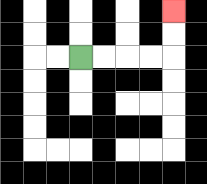{'start': '[3, 2]', 'end': '[7, 0]', 'path_directions': 'R,R,R,R,U,U', 'path_coordinates': '[[3, 2], [4, 2], [5, 2], [6, 2], [7, 2], [7, 1], [7, 0]]'}